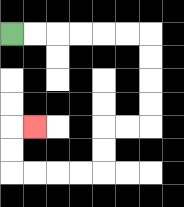{'start': '[0, 1]', 'end': '[1, 5]', 'path_directions': 'R,R,R,R,R,R,D,D,D,D,L,L,D,D,L,L,L,L,U,U,R', 'path_coordinates': '[[0, 1], [1, 1], [2, 1], [3, 1], [4, 1], [5, 1], [6, 1], [6, 2], [6, 3], [6, 4], [6, 5], [5, 5], [4, 5], [4, 6], [4, 7], [3, 7], [2, 7], [1, 7], [0, 7], [0, 6], [0, 5], [1, 5]]'}